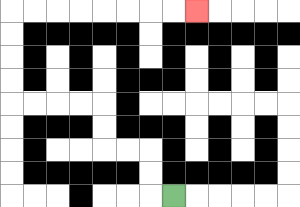{'start': '[7, 8]', 'end': '[8, 0]', 'path_directions': 'L,U,U,L,L,U,U,L,L,L,L,U,U,U,U,R,R,R,R,R,R,R,R', 'path_coordinates': '[[7, 8], [6, 8], [6, 7], [6, 6], [5, 6], [4, 6], [4, 5], [4, 4], [3, 4], [2, 4], [1, 4], [0, 4], [0, 3], [0, 2], [0, 1], [0, 0], [1, 0], [2, 0], [3, 0], [4, 0], [5, 0], [6, 0], [7, 0], [8, 0]]'}